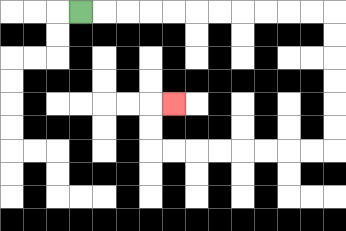{'start': '[3, 0]', 'end': '[7, 4]', 'path_directions': 'R,R,R,R,R,R,R,R,R,R,R,D,D,D,D,D,D,L,L,L,L,L,L,L,L,U,U,R', 'path_coordinates': '[[3, 0], [4, 0], [5, 0], [6, 0], [7, 0], [8, 0], [9, 0], [10, 0], [11, 0], [12, 0], [13, 0], [14, 0], [14, 1], [14, 2], [14, 3], [14, 4], [14, 5], [14, 6], [13, 6], [12, 6], [11, 6], [10, 6], [9, 6], [8, 6], [7, 6], [6, 6], [6, 5], [6, 4], [7, 4]]'}